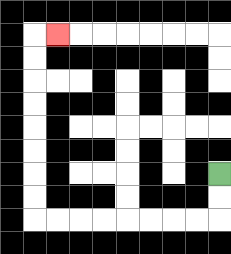{'start': '[9, 7]', 'end': '[2, 1]', 'path_directions': 'D,D,L,L,L,L,L,L,L,L,U,U,U,U,U,U,U,U,R', 'path_coordinates': '[[9, 7], [9, 8], [9, 9], [8, 9], [7, 9], [6, 9], [5, 9], [4, 9], [3, 9], [2, 9], [1, 9], [1, 8], [1, 7], [1, 6], [1, 5], [1, 4], [1, 3], [1, 2], [1, 1], [2, 1]]'}